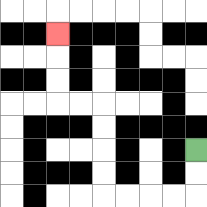{'start': '[8, 6]', 'end': '[2, 1]', 'path_directions': 'D,D,L,L,L,L,U,U,U,U,L,L,U,U,U', 'path_coordinates': '[[8, 6], [8, 7], [8, 8], [7, 8], [6, 8], [5, 8], [4, 8], [4, 7], [4, 6], [4, 5], [4, 4], [3, 4], [2, 4], [2, 3], [2, 2], [2, 1]]'}